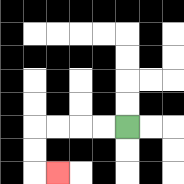{'start': '[5, 5]', 'end': '[2, 7]', 'path_directions': 'L,L,L,L,D,D,R', 'path_coordinates': '[[5, 5], [4, 5], [3, 5], [2, 5], [1, 5], [1, 6], [1, 7], [2, 7]]'}